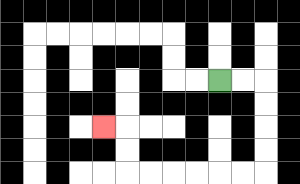{'start': '[9, 3]', 'end': '[4, 5]', 'path_directions': 'R,R,D,D,D,D,L,L,L,L,L,L,U,U,L', 'path_coordinates': '[[9, 3], [10, 3], [11, 3], [11, 4], [11, 5], [11, 6], [11, 7], [10, 7], [9, 7], [8, 7], [7, 7], [6, 7], [5, 7], [5, 6], [5, 5], [4, 5]]'}